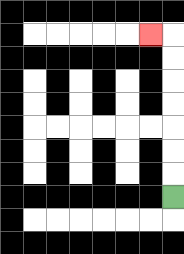{'start': '[7, 8]', 'end': '[6, 1]', 'path_directions': 'U,U,U,U,U,U,U,L', 'path_coordinates': '[[7, 8], [7, 7], [7, 6], [7, 5], [7, 4], [7, 3], [7, 2], [7, 1], [6, 1]]'}